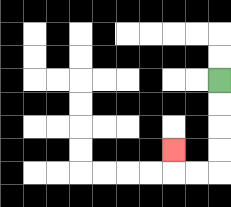{'start': '[9, 3]', 'end': '[7, 6]', 'path_directions': 'D,D,D,D,L,L,U', 'path_coordinates': '[[9, 3], [9, 4], [9, 5], [9, 6], [9, 7], [8, 7], [7, 7], [7, 6]]'}